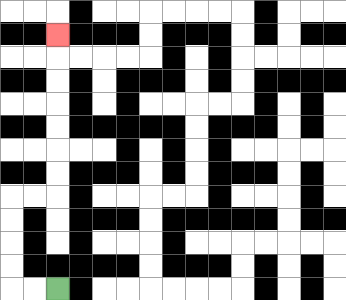{'start': '[2, 12]', 'end': '[2, 1]', 'path_directions': 'L,L,U,U,U,U,R,R,U,U,U,U,U,U,U', 'path_coordinates': '[[2, 12], [1, 12], [0, 12], [0, 11], [0, 10], [0, 9], [0, 8], [1, 8], [2, 8], [2, 7], [2, 6], [2, 5], [2, 4], [2, 3], [2, 2], [2, 1]]'}